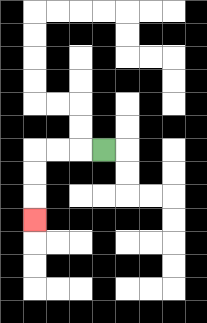{'start': '[4, 6]', 'end': '[1, 9]', 'path_directions': 'L,L,L,D,D,D', 'path_coordinates': '[[4, 6], [3, 6], [2, 6], [1, 6], [1, 7], [1, 8], [1, 9]]'}